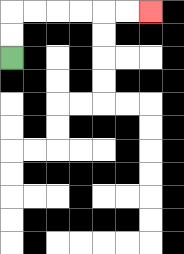{'start': '[0, 2]', 'end': '[6, 0]', 'path_directions': 'U,U,R,R,R,R,R,R', 'path_coordinates': '[[0, 2], [0, 1], [0, 0], [1, 0], [2, 0], [3, 0], [4, 0], [5, 0], [6, 0]]'}